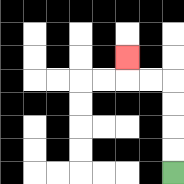{'start': '[7, 7]', 'end': '[5, 2]', 'path_directions': 'U,U,U,U,L,L,U', 'path_coordinates': '[[7, 7], [7, 6], [7, 5], [7, 4], [7, 3], [6, 3], [5, 3], [5, 2]]'}